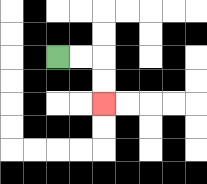{'start': '[2, 2]', 'end': '[4, 4]', 'path_directions': 'R,R,D,D', 'path_coordinates': '[[2, 2], [3, 2], [4, 2], [4, 3], [4, 4]]'}